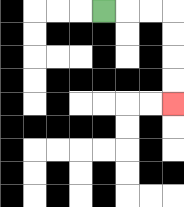{'start': '[4, 0]', 'end': '[7, 4]', 'path_directions': 'R,R,R,D,D,D,D', 'path_coordinates': '[[4, 0], [5, 0], [6, 0], [7, 0], [7, 1], [7, 2], [7, 3], [7, 4]]'}